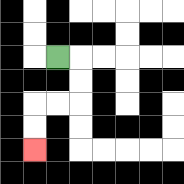{'start': '[2, 2]', 'end': '[1, 6]', 'path_directions': 'R,D,D,L,L,D,D', 'path_coordinates': '[[2, 2], [3, 2], [3, 3], [3, 4], [2, 4], [1, 4], [1, 5], [1, 6]]'}